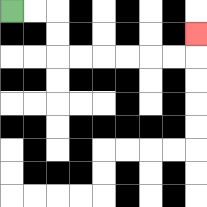{'start': '[0, 0]', 'end': '[8, 1]', 'path_directions': 'R,R,D,D,R,R,R,R,R,R,U', 'path_coordinates': '[[0, 0], [1, 0], [2, 0], [2, 1], [2, 2], [3, 2], [4, 2], [5, 2], [6, 2], [7, 2], [8, 2], [8, 1]]'}